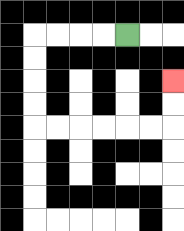{'start': '[5, 1]', 'end': '[7, 3]', 'path_directions': 'L,L,L,L,D,D,D,D,R,R,R,R,R,R,U,U', 'path_coordinates': '[[5, 1], [4, 1], [3, 1], [2, 1], [1, 1], [1, 2], [1, 3], [1, 4], [1, 5], [2, 5], [3, 5], [4, 5], [5, 5], [6, 5], [7, 5], [7, 4], [7, 3]]'}